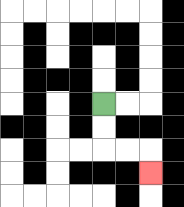{'start': '[4, 4]', 'end': '[6, 7]', 'path_directions': 'D,D,R,R,D', 'path_coordinates': '[[4, 4], [4, 5], [4, 6], [5, 6], [6, 6], [6, 7]]'}